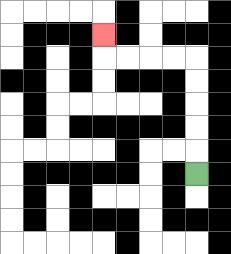{'start': '[8, 7]', 'end': '[4, 1]', 'path_directions': 'U,U,U,U,U,L,L,L,L,U', 'path_coordinates': '[[8, 7], [8, 6], [8, 5], [8, 4], [8, 3], [8, 2], [7, 2], [6, 2], [5, 2], [4, 2], [4, 1]]'}